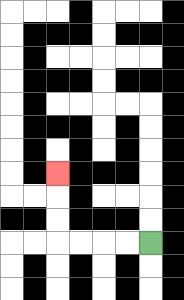{'start': '[6, 10]', 'end': '[2, 7]', 'path_directions': 'L,L,L,L,U,U,U', 'path_coordinates': '[[6, 10], [5, 10], [4, 10], [3, 10], [2, 10], [2, 9], [2, 8], [2, 7]]'}